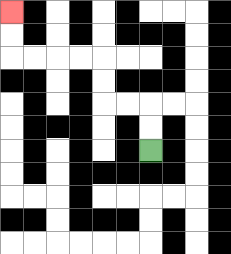{'start': '[6, 6]', 'end': '[0, 0]', 'path_directions': 'U,U,L,L,U,U,L,L,L,L,U,U', 'path_coordinates': '[[6, 6], [6, 5], [6, 4], [5, 4], [4, 4], [4, 3], [4, 2], [3, 2], [2, 2], [1, 2], [0, 2], [0, 1], [0, 0]]'}